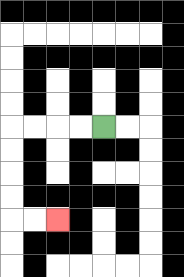{'start': '[4, 5]', 'end': '[2, 9]', 'path_directions': 'L,L,L,L,D,D,D,D,R,R', 'path_coordinates': '[[4, 5], [3, 5], [2, 5], [1, 5], [0, 5], [0, 6], [0, 7], [0, 8], [0, 9], [1, 9], [2, 9]]'}